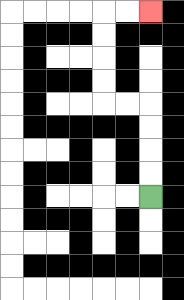{'start': '[6, 8]', 'end': '[6, 0]', 'path_directions': 'U,U,U,U,L,L,U,U,U,U,R,R', 'path_coordinates': '[[6, 8], [6, 7], [6, 6], [6, 5], [6, 4], [5, 4], [4, 4], [4, 3], [4, 2], [4, 1], [4, 0], [5, 0], [6, 0]]'}